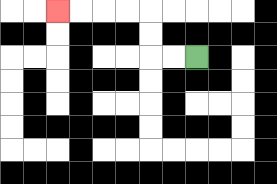{'start': '[8, 2]', 'end': '[2, 0]', 'path_directions': 'L,L,U,U,L,L,L,L', 'path_coordinates': '[[8, 2], [7, 2], [6, 2], [6, 1], [6, 0], [5, 0], [4, 0], [3, 0], [2, 0]]'}